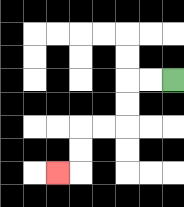{'start': '[7, 3]', 'end': '[2, 7]', 'path_directions': 'L,L,D,D,L,L,D,D,L', 'path_coordinates': '[[7, 3], [6, 3], [5, 3], [5, 4], [5, 5], [4, 5], [3, 5], [3, 6], [3, 7], [2, 7]]'}